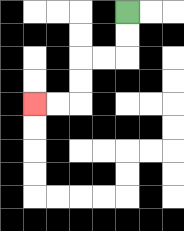{'start': '[5, 0]', 'end': '[1, 4]', 'path_directions': 'D,D,L,L,D,D,L,L', 'path_coordinates': '[[5, 0], [5, 1], [5, 2], [4, 2], [3, 2], [3, 3], [3, 4], [2, 4], [1, 4]]'}